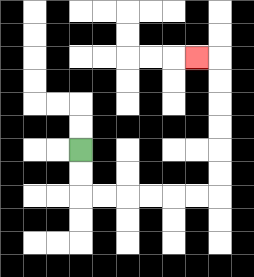{'start': '[3, 6]', 'end': '[8, 2]', 'path_directions': 'D,D,R,R,R,R,R,R,U,U,U,U,U,U,L', 'path_coordinates': '[[3, 6], [3, 7], [3, 8], [4, 8], [5, 8], [6, 8], [7, 8], [8, 8], [9, 8], [9, 7], [9, 6], [9, 5], [9, 4], [9, 3], [9, 2], [8, 2]]'}